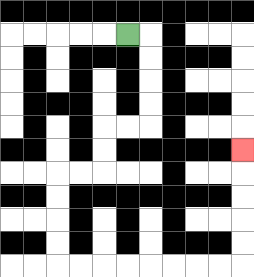{'start': '[5, 1]', 'end': '[10, 6]', 'path_directions': 'R,D,D,D,D,L,L,D,D,L,L,D,D,D,D,R,R,R,R,R,R,R,R,U,U,U,U,U', 'path_coordinates': '[[5, 1], [6, 1], [6, 2], [6, 3], [6, 4], [6, 5], [5, 5], [4, 5], [4, 6], [4, 7], [3, 7], [2, 7], [2, 8], [2, 9], [2, 10], [2, 11], [3, 11], [4, 11], [5, 11], [6, 11], [7, 11], [8, 11], [9, 11], [10, 11], [10, 10], [10, 9], [10, 8], [10, 7], [10, 6]]'}